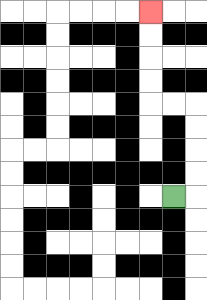{'start': '[7, 8]', 'end': '[6, 0]', 'path_directions': 'R,U,U,U,U,L,L,U,U,U,U', 'path_coordinates': '[[7, 8], [8, 8], [8, 7], [8, 6], [8, 5], [8, 4], [7, 4], [6, 4], [6, 3], [6, 2], [6, 1], [6, 0]]'}